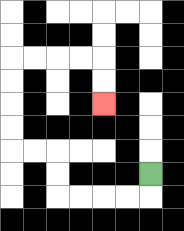{'start': '[6, 7]', 'end': '[4, 4]', 'path_directions': 'D,L,L,L,L,U,U,L,L,U,U,U,U,R,R,R,R,D,D', 'path_coordinates': '[[6, 7], [6, 8], [5, 8], [4, 8], [3, 8], [2, 8], [2, 7], [2, 6], [1, 6], [0, 6], [0, 5], [0, 4], [0, 3], [0, 2], [1, 2], [2, 2], [3, 2], [4, 2], [4, 3], [4, 4]]'}